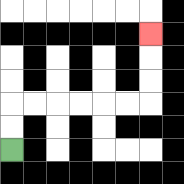{'start': '[0, 6]', 'end': '[6, 1]', 'path_directions': 'U,U,R,R,R,R,R,R,U,U,U', 'path_coordinates': '[[0, 6], [0, 5], [0, 4], [1, 4], [2, 4], [3, 4], [4, 4], [5, 4], [6, 4], [6, 3], [6, 2], [6, 1]]'}